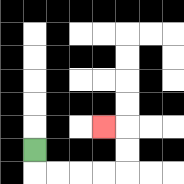{'start': '[1, 6]', 'end': '[4, 5]', 'path_directions': 'D,R,R,R,R,U,U,L', 'path_coordinates': '[[1, 6], [1, 7], [2, 7], [3, 7], [4, 7], [5, 7], [5, 6], [5, 5], [4, 5]]'}